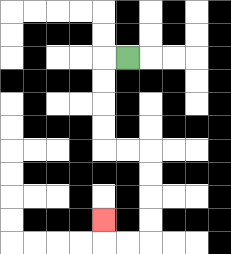{'start': '[5, 2]', 'end': '[4, 9]', 'path_directions': 'L,D,D,D,D,R,R,D,D,D,D,L,L,U', 'path_coordinates': '[[5, 2], [4, 2], [4, 3], [4, 4], [4, 5], [4, 6], [5, 6], [6, 6], [6, 7], [6, 8], [6, 9], [6, 10], [5, 10], [4, 10], [4, 9]]'}